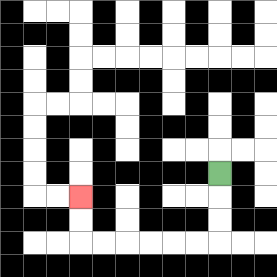{'start': '[9, 7]', 'end': '[3, 8]', 'path_directions': 'D,D,D,L,L,L,L,L,L,U,U', 'path_coordinates': '[[9, 7], [9, 8], [9, 9], [9, 10], [8, 10], [7, 10], [6, 10], [5, 10], [4, 10], [3, 10], [3, 9], [3, 8]]'}